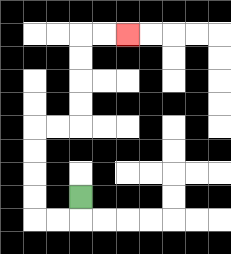{'start': '[3, 8]', 'end': '[5, 1]', 'path_directions': 'D,L,L,U,U,U,U,R,R,U,U,U,U,R,R', 'path_coordinates': '[[3, 8], [3, 9], [2, 9], [1, 9], [1, 8], [1, 7], [1, 6], [1, 5], [2, 5], [3, 5], [3, 4], [3, 3], [3, 2], [3, 1], [4, 1], [5, 1]]'}